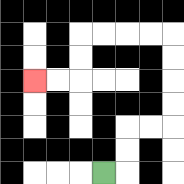{'start': '[4, 7]', 'end': '[1, 3]', 'path_directions': 'R,U,U,R,R,U,U,U,U,L,L,L,L,D,D,L,L', 'path_coordinates': '[[4, 7], [5, 7], [5, 6], [5, 5], [6, 5], [7, 5], [7, 4], [7, 3], [7, 2], [7, 1], [6, 1], [5, 1], [4, 1], [3, 1], [3, 2], [3, 3], [2, 3], [1, 3]]'}